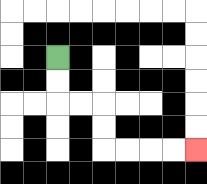{'start': '[2, 2]', 'end': '[8, 6]', 'path_directions': 'D,D,R,R,D,D,R,R,R,R', 'path_coordinates': '[[2, 2], [2, 3], [2, 4], [3, 4], [4, 4], [4, 5], [4, 6], [5, 6], [6, 6], [7, 6], [8, 6]]'}